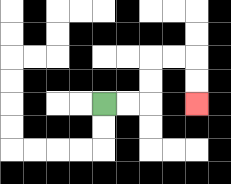{'start': '[4, 4]', 'end': '[8, 4]', 'path_directions': 'R,R,U,U,R,R,D,D', 'path_coordinates': '[[4, 4], [5, 4], [6, 4], [6, 3], [6, 2], [7, 2], [8, 2], [8, 3], [8, 4]]'}